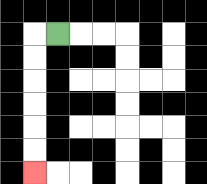{'start': '[2, 1]', 'end': '[1, 7]', 'path_directions': 'L,D,D,D,D,D,D', 'path_coordinates': '[[2, 1], [1, 1], [1, 2], [1, 3], [1, 4], [1, 5], [1, 6], [1, 7]]'}